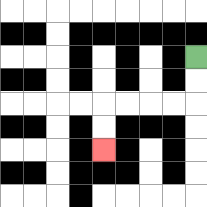{'start': '[8, 2]', 'end': '[4, 6]', 'path_directions': 'D,D,L,L,L,L,D,D', 'path_coordinates': '[[8, 2], [8, 3], [8, 4], [7, 4], [6, 4], [5, 4], [4, 4], [4, 5], [4, 6]]'}